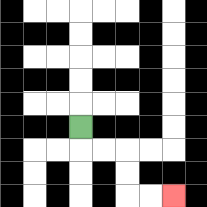{'start': '[3, 5]', 'end': '[7, 8]', 'path_directions': 'D,R,R,D,D,R,R', 'path_coordinates': '[[3, 5], [3, 6], [4, 6], [5, 6], [5, 7], [5, 8], [6, 8], [7, 8]]'}